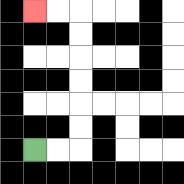{'start': '[1, 6]', 'end': '[1, 0]', 'path_directions': 'R,R,U,U,U,U,U,U,L,L', 'path_coordinates': '[[1, 6], [2, 6], [3, 6], [3, 5], [3, 4], [3, 3], [3, 2], [3, 1], [3, 0], [2, 0], [1, 0]]'}